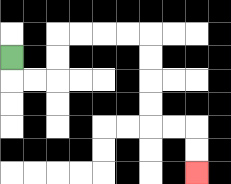{'start': '[0, 2]', 'end': '[8, 7]', 'path_directions': 'D,R,R,U,U,R,R,R,R,D,D,D,D,R,R,D,D', 'path_coordinates': '[[0, 2], [0, 3], [1, 3], [2, 3], [2, 2], [2, 1], [3, 1], [4, 1], [5, 1], [6, 1], [6, 2], [6, 3], [6, 4], [6, 5], [7, 5], [8, 5], [8, 6], [8, 7]]'}